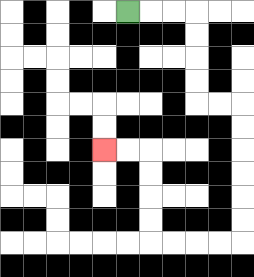{'start': '[5, 0]', 'end': '[4, 6]', 'path_directions': 'R,R,R,D,D,D,D,R,R,D,D,D,D,D,D,L,L,L,L,U,U,U,U,L,L', 'path_coordinates': '[[5, 0], [6, 0], [7, 0], [8, 0], [8, 1], [8, 2], [8, 3], [8, 4], [9, 4], [10, 4], [10, 5], [10, 6], [10, 7], [10, 8], [10, 9], [10, 10], [9, 10], [8, 10], [7, 10], [6, 10], [6, 9], [6, 8], [6, 7], [6, 6], [5, 6], [4, 6]]'}